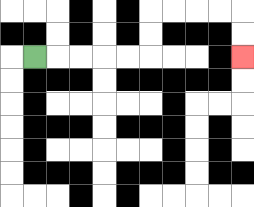{'start': '[1, 2]', 'end': '[10, 2]', 'path_directions': 'R,R,R,R,R,U,U,R,R,R,R,D,D', 'path_coordinates': '[[1, 2], [2, 2], [3, 2], [4, 2], [5, 2], [6, 2], [6, 1], [6, 0], [7, 0], [8, 0], [9, 0], [10, 0], [10, 1], [10, 2]]'}